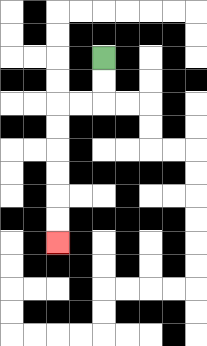{'start': '[4, 2]', 'end': '[2, 10]', 'path_directions': 'D,D,L,L,D,D,D,D,D,D', 'path_coordinates': '[[4, 2], [4, 3], [4, 4], [3, 4], [2, 4], [2, 5], [2, 6], [2, 7], [2, 8], [2, 9], [2, 10]]'}